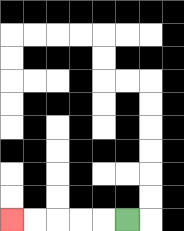{'start': '[5, 9]', 'end': '[0, 9]', 'path_directions': 'L,L,L,L,L', 'path_coordinates': '[[5, 9], [4, 9], [3, 9], [2, 9], [1, 9], [0, 9]]'}